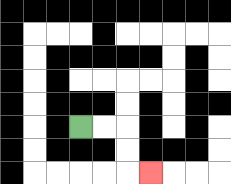{'start': '[3, 5]', 'end': '[6, 7]', 'path_directions': 'R,R,D,D,R', 'path_coordinates': '[[3, 5], [4, 5], [5, 5], [5, 6], [5, 7], [6, 7]]'}